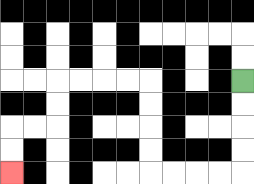{'start': '[10, 3]', 'end': '[0, 7]', 'path_directions': 'D,D,D,D,L,L,L,L,U,U,U,U,L,L,L,L,D,D,L,L,D,D', 'path_coordinates': '[[10, 3], [10, 4], [10, 5], [10, 6], [10, 7], [9, 7], [8, 7], [7, 7], [6, 7], [6, 6], [6, 5], [6, 4], [6, 3], [5, 3], [4, 3], [3, 3], [2, 3], [2, 4], [2, 5], [1, 5], [0, 5], [0, 6], [0, 7]]'}